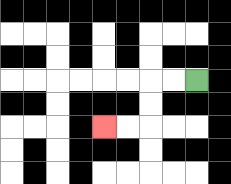{'start': '[8, 3]', 'end': '[4, 5]', 'path_directions': 'L,L,D,D,L,L', 'path_coordinates': '[[8, 3], [7, 3], [6, 3], [6, 4], [6, 5], [5, 5], [4, 5]]'}